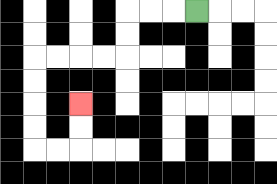{'start': '[8, 0]', 'end': '[3, 4]', 'path_directions': 'L,L,L,D,D,L,L,L,L,D,D,D,D,R,R,U,U', 'path_coordinates': '[[8, 0], [7, 0], [6, 0], [5, 0], [5, 1], [5, 2], [4, 2], [3, 2], [2, 2], [1, 2], [1, 3], [1, 4], [1, 5], [1, 6], [2, 6], [3, 6], [3, 5], [3, 4]]'}